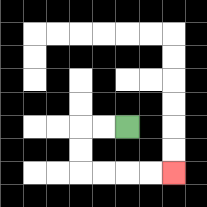{'start': '[5, 5]', 'end': '[7, 7]', 'path_directions': 'L,L,D,D,R,R,R,R', 'path_coordinates': '[[5, 5], [4, 5], [3, 5], [3, 6], [3, 7], [4, 7], [5, 7], [6, 7], [7, 7]]'}